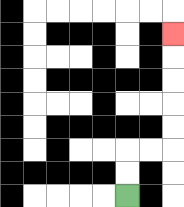{'start': '[5, 8]', 'end': '[7, 1]', 'path_directions': 'U,U,R,R,U,U,U,U,U', 'path_coordinates': '[[5, 8], [5, 7], [5, 6], [6, 6], [7, 6], [7, 5], [7, 4], [7, 3], [7, 2], [7, 1]]'}